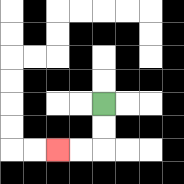{'start': '[4, 4]', 'end': '[2, 6]', 'path_directions': 'D,D,L,L', 'path_coordinates': '[[4, 4], [4, 5], [4, 6], [3, 6], [2, 6]]'}